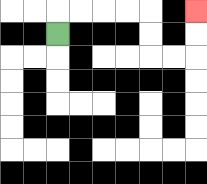{'start': '[2, 1]', 'end': '[8, 0]', 'path_directions': 'U,R,R,R,R,D,D,R,R,U,U', 'path_coordinates': '[[2, 1], [2, 0], [3, 0], [4, 0], [5, 0], [6, 0], [6, 1], [6, 2], [7, 2], [8, 2], [8, 1], [8, 0]]'}